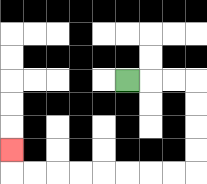{'start': '[5, 3]', 'end': '[0, 6]', 'path_directions': 'R,R,R,D,D,D,D,L,L,L,L,L,L,L,L,U', 'path_coordinates': '[[5, 3], [6, 3], [7, 3], [8, 3], [8, 4], [8, 5], [8, 6], [8, 7], [7, 7], [6, 7], [5, 7], [4, 7], [3, 7], [2, 7], [1, 7], [0, 7], [0, 6]]'}